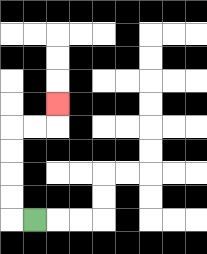{'start': '[1, 9]', 'end': '[2, 4]', 'path_directions': 'L,U,U,U,U,R,R,U', 'path_coordinates': '[[1, 9], [0, 9], [0, 8], [0, 7], [0, 6], [0, 5], [1, 5], [2, 5], [2, 4]]'}